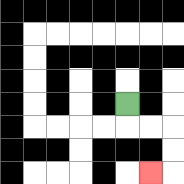{'start': '[5, 4]', 'end': '[6, 7]', 'path_directions': 'D,R,R,D,D,L', 'path_coordinates': '[[5, 4], [5, 5], [6, 5], [7, 5], [7, 6], [7, 7], [6, 7]]'}